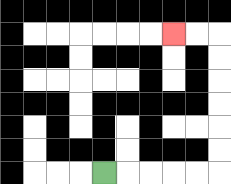{'start': '[4, 7]', 'end': '[7, 1]', 'path_directions': 'R,R,R,R,R,U,U,U,U,U,U,L,L', 'path_coordinates': '[[4, 7], [5, 7], [6, 7], [7, 7], [8, 7], [9, 7], [9, 6], [9, 5], [9, 4], [9, 3], [9, 2], [9, 1], [8, 1], [7, 1]]'}